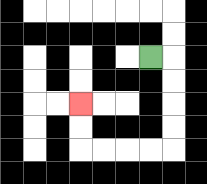{'start': '[6, 2]', 'end': '[3, 4]', 'path_directions': 'R,D,D,D,D,L,L,L,L,U,U', 'path_coordinates': '[[6, 2], [7, 2], [7, 3], [7, 4], [7, 5], [7, 6], [6, 6], [5, 6], [4, 6], [3, 6], [3, 5], [3, 4]]'}